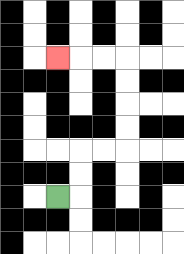{'start': '[2, 8]', 'end': '[2, 2]', 'path_directions': 'R,U,U,R,R,U,U,U,U,L,L,L', 'path_coordinates': '[[2, 8], [3, 8], [3, 7], [3, 6], [4, 6], [5, 6], [5, 5], [5, 4], [5, 3], [5, 2], [4, 2], [3, 2], [2, 2]]'}